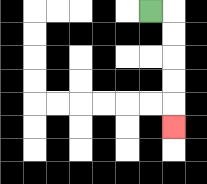{'start': '[6, 0]', 'end': '[7, 5]', 'path_directions': 'R,D,D,D,D,D', 'path_coordinates': '[[6, 0], [7, 0], [7, 1], [7, 2], [7, 3], [7, 4], [7, 5]]'}